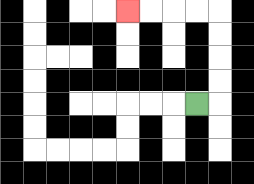{'start': '[8, 4]', 'end': '[5, 0]', 'path_directions': 'R,U,U,U,U,L,L,L,L', 'path_coordinates': '[[8, 4], [9, 4], [9, 3], [9, 2], [9, 1], [9, 0], [8, 0], [7, 0], [6, 0], [5, 0]]'}